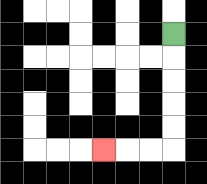{'start': '[7, 1]', 'end': '[4, 6]', 'path_directions': 'D,D,D,D,D,L,L,L', 'path_coordinates': '[[7, 1], [7, 2], [7, 3], [7, 4], [7, 5], [7, 6], [6, 6], [5, 6], [4, 6]]'}